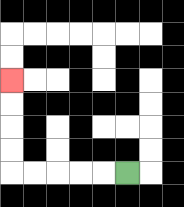{'start': '[5, 7]', 'end': '[0, 3]', 'path_directions': 'L,L,L,L,L,U,U,U,U', 'path_coordinates': '[[5, 7], [4, 7], [3, 7], [2, 7], [1, 7], [0, 7], [0, 6], [0, 5], [0, 4], [0, 3]]'}